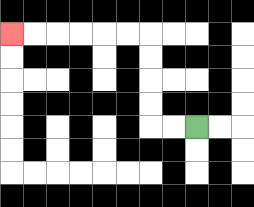{'start': '[8, 5]', 'end': '[0, 1]', 'path_directions': 'L,L,U,U,U,U,L,L,L,L,L,L', 'path_coordinates': '[[8, 5], [7, 5], [6, 5], [6, 4], [6, 3], [6, 2], [6, 1], [5, 1], [4, 1], [3, 1], [2, 1], [1, 1], [0, 1]]'}